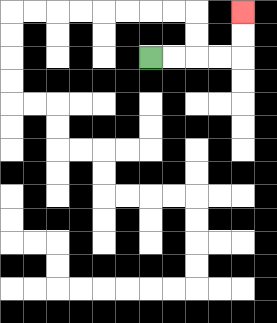{'start': '[6, 2]', 'end': '[10, 0]', 'path_directions': 'R,R,R,R,U,U', 'path_coordinates': '[[6, 2], [7, 2], [8, 2], [9, 2], [10, 2], [10, 1], [10, 0]]'}